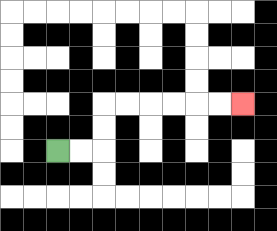{'start': '[2, 6]', 'end': '[10, 4]', 'path_directions': 'R,R,U,U,R,R,R,R,R,R', 'path_coordinates': '[[2, 6], [3, 6], [4, 6], [4, 5], [4, 4], [5, 4], [6, 4], [7, 4], [8, 4], [9, 4], [10, 4]]'}